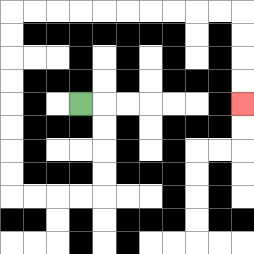{'start': '[3, 4]', 'end': '[10, 4]', 'path_directions': 'R,D,D,D,D,L,L,L,L,U,U,U,U,U,U,U,U,R,R,R,R,R,R,R,R,R,R,D,D,D,D', 'path_coordinates': '[[3, 4], [4, 4], [4, 5], [4, 6], [4, 7], [4, 8], [3, 8], [2, 8], [1, 8], [0, 8], [0, 7], [0, 6], [0, 5], [0, 4], [0, 3], [0, 2], [0, 1], [0, 0], [1, 0], [2, 0], [3, 0], [4, 0], [5, 0], [6, 0], [7, 0], [8, 0], [9, 0], [10, 0], [10, 1], [10, 2], [10, 3], [10, 4]]'}